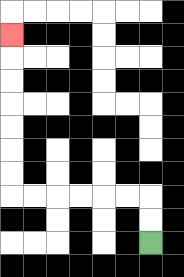{'start': '[6, 10]', 'end': '[0, 1]', 'path_directions': 'U,U,L,L,L,L,L,L,U,U,U,U,U,U,U', 'path_coordinates': '[[6, 10], [6, 9], [6, 8], [5, 8], [4, 8], [3, 8], [2, 8], [1, 8], [0, 8], [0, 7], [0, 6], [0, 5], [0, 4], [0, 3], [0, 2], [0, 1]]'}